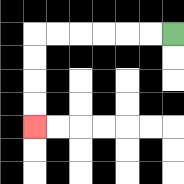{'start': '[7, 1]', 'end': '[1, 5]', 'path_directions': 'L,L,L,L,L,L,D,D,D,D', 'path_coordinates': '[[7, 1], [6, 1], [5, 1], [4, 1], [3, 1], [2, 1], [1, 1], [1, 2], [1, 3], [1, 4], [1, 5]]'}